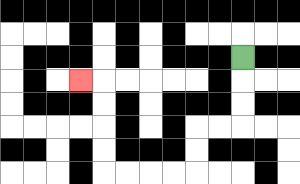{'start': '[10, 2]', 'end': '[3, 3]', 'path_directions': 'D,D,D,L,L,D,D,L,L,L,L,U,U,U,U,L', 'path_coordinates': '[[10, 2], [10, 3], [10, 4], [10, 5], [9, 5], [8, 5], [8, 6], [8, 7], [7, 7], [6, 7], [5, 7], [4, 7], [4, 6], [4, 5], [4, 4], [4, 3], [3, 3]]'}